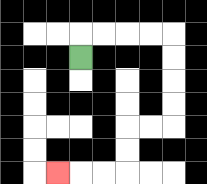{'start': '[3, 2]', 'end': '[2, 7]', 'path_directions': 'U,R,R,R,R,D,D,D,D,L,L,D,D,L,L,L', 'path_coordinates': '[[3, 2], [3, 1], [4, 1], [5, 1], [6, 1], [7, 1], [7, 2], [7, 3], [7, 4], [7, 5], [6, 5], [5, 5], [5, 6], [5, 7], [4, 7], [3, 7], [2, 7]]'}